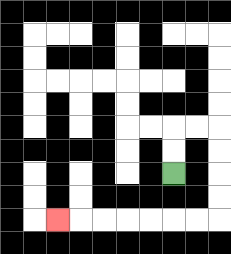{'start': '[7, 7]', 'end': '[2, 9]', 'path_directions': 'U,U,R,R,D,D,D,D,L,L,L,L,L,L,L', 'path_coordinates': '[[7, 7], [7, 6], [7, 5], [8, 5], [9, 5], [9, 6], [9, 7], [9, 8], [9, 9], [8, 9], [7, 9], [6, 9], [5, 9], [4, 9], [3, 9], [2, 9]]'}